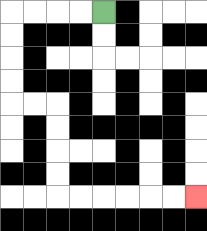{'start': '[4, 0]', 'end': '[8, 8]', 'path_directions': 'L,L,L,L,D,D,D,D,R,R,D,D,D,D,R,R,R,R,R,R', 'path_coordinates': '[[4, 0], [3, 0], [2, 0], [1, 0], [0, 0], [0, 1], [0, 2], [0, 3], [0, 4], [1, 4], [2, 4], [2, 5], [2, 6], [2, 7], [2, 8], [3, 8], [4, 8], [5, 8], [6, 8], [7, 8], [8, 8]]'}